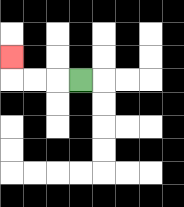{'start': '[3, 3]', 'end': '[0, 2]', 'path_directions': 'L,L,L,U', 'path_coordinates': '[[3, 3], [2, 3], [1, 3], [0, 3], [0, 2]]'}